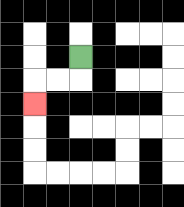{'start': '[3, 2]', 'end': '[1, 4]', 'path_directions': 'D,L,L,D', 'path_coordinates': '[[3, 2], [3, 3], [2, 3], [1, 3], [1, 4]]'}